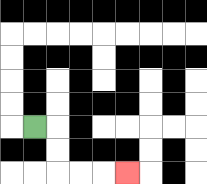{'start': '[1, 5]', 'end': '[5, 7]', 'path_directions': 'R,D,D,R,R,R', 'path_coordinates': '[[1, 5], [2, 5], [2, 6], [2, 7], [3, 7], [4, 7], [5, 7]]'}